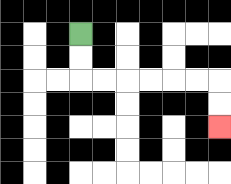{'start': '[3, 1]', 'end': '[9, 5]', 'path_directions': 'D,D,R,R,R,R,R,R,D,D', 'path_coordinates': '[[3, 1], [3, 2], [3, 3], [4, 3], [5, 3], [6, 3], [7, 3], [8, 3], [9, 3], [9, 4], [9, 5]]'}